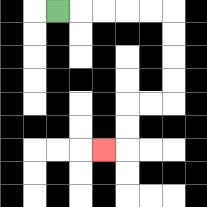{'start': '[2, 0]', 'end': '[4, 6]', 'path_directions': 'R,R,R,R,R,D,D,D,D,L,L,D,D,L', 'path_coordinates': '[[2, 0], [3, 0], [4, 0], [5, 0], [6, 0], [7, 0], [7, 1], [7, 2], [7, 3], [7, 4], [6, 4], [5, 4], [5, 5], [5, 6], [4, 6]]'}